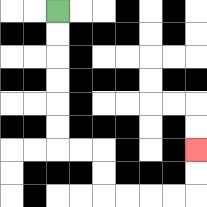{'start': '[2, 0]', 'end': '[8, 6]', 'path_directions': 'D,D,D,D,D,D,R,R,D,D,R,R,R,R,U,U', 'path_coordinates': '[[2, 0], [2, 1], [2, 2], [2, 3], [2, 4], [2, 5], [2, 6], [3, 6], [4, 6], [4, 7], [4, 8], [5, 8], [6, 8], [7, 8], [8, 8], [8, 7], [8, 6]]'}